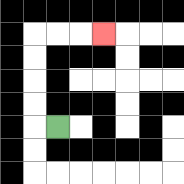{'start': '[2, 5]', 'end': '[4, 1]', 'path_directions': 'L,U,U,U,U,R,R,R', 'path_coordinates': '[[2, 5], [1, 5], [1, 4], [1, 3], [1, 2], [1, 1], [2, 1], [3, 1], [4, 1]]'}